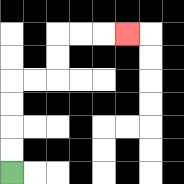{'start': '[0, 7]', 'end': '[5, 1]', 'path_directions': 'U,U,U,U,R,R,U,U,R,R,R', 'path_coordinates': '[[0, 7], [0, 6], [0, 5], [0, 4], [0, 3], [1, 3], [2, 3], [2, 2], [2, 1], [3, 1], [4, 1], [5, 1]]'}